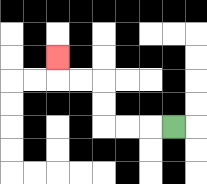{'start': '[7, 5]', 'end': '[2, 2]', 'path_directions': 'L,L,L,U,U,L,L,U', 'path_coordinates': '[[7, 5], [6, 5], [5, 5], [4, 5], [4, 4], [4, 3], [3, 3], [2, 3], [2, 2]]'}